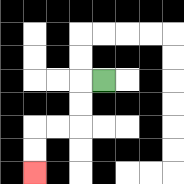{'start': '[4, 3]', 'end': '[1, 7]', 'path_directions': 'L,D,D,L,L,D,D', 'path_coordinates': '[[4, 3], [3, 3], [3, 4], [3, 5], [2, 5], [1, 5], [1, 6], [1, 7]]'}